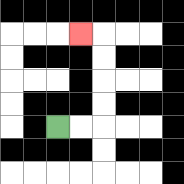{'start': '[2, 5]', 'end': '[3, 1]', 'path_directions': 'R,R,U,U,U,U,L', 'path_coordinates': '[[2, 5], [3, 5], [4, 5], [4, 4], [4, 3], [4, 2], [4, 1], [3, 1]]'}